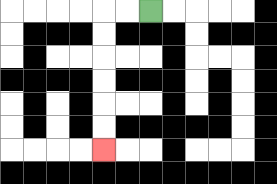{'start': '[6, 0]', 'end': '[4, 6]', 'path_directions': 'L,L,D,D,D,D,D,D', 'path_coordinates': '[[6, 0], [5, 0], [4, 0], [4, 1], [4, 2], [4, 3], [4, 4], [4, 5], [4, 6]]'}